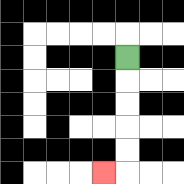{'start': '[5, 2]', 'end': '[4, 7]', 'path_directions': 'D,D,D,D,D,L', 'path_coordinates': '[[5, 2], [5, 3], [5, 4], [5, 5], [5, 6], [5, 7], [4, 7]]'}